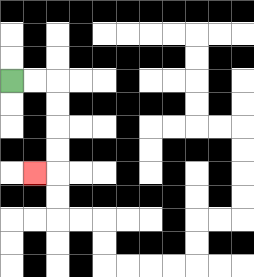{'start': '[0, 3]', 'end': '[1, 7]', 'path_directions': 'R,R,D,D,D,D,L', 'path_coordinates': '[[0, 3], [1, 3], [2, 3], [2, 4], [2, 5], [2, 6], [2, 7], [1, 7]]'}